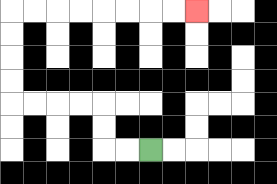{'start': '[6, 6]', 'end': '[8, 0]', 'path_directions': 'L,L,U,U,L,L,L,L,U,U,U,U,R,R,R,R,R,R,R,R', 'path_coordinates': '[[6, 6], [5, 6], [4, 6], [4, 5], [4, 4], [3, 4], [2, 4], [1, 4], [0, 4], [0, 3], [0, 2], [0, 1], [0, 0], [1, 0], [2, 0], [3, 0], [4, 0], [5, 0], [6, 0], [7, 0], [8, 0]]'}